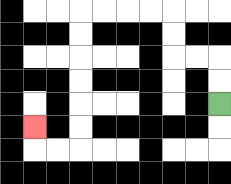{'start': '[9, 4]', 'end': '[1, 5]', 'path_directions': 'U,U,L,L,U,U,L,L,L,L,D,D,D,D,D,D,L,L,U', 'path_coordinates': '[[9, 4], [9, 3], [9, 2], [8, 2], [7, 2], [7, 1], [7, 0], [6, 0], [5, 0], [4, 0], [3, 0], [3, 1], [3, 2], [3, 3], [3, 4], [3, 5], [3, 6], [2, 6], [1, 6], [1, 5]]'}